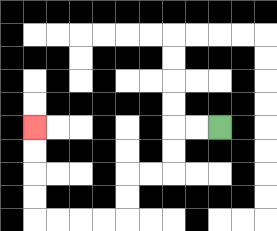{'start': '[9, 5]', 'end': '[1, 5]', 'path_directions': 'L,L,D,D,L,L,D,D,L,L,L,L,U,U,U,U', 'path_coordinates': '[[9, 5], [8, 5], [7, 5], [7, 6], [7, 7], [6, 7], [5, 7], [5, 8], [5, 9], [4, 9], [3, 9], [2, 9], [1, 9], [1, 8], [1, 7], [1, 6], [1, 5]]'}